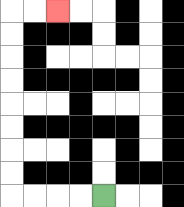{'start': '[4, 8]', 'end': '[2, 0]', 'path_directions': 'L,L,L,L,U,U,U,U,U,U,U,U,R,R', 'path_coordinates': '[[4, 8], [3, 8], [2, 8], [1, 8], [0, 8], [0, 7], [0, 6], [0, 5], [0, 4], [0, 3], [0, 2], [0, 1], [0, 0], [1, 0], [2, 0]]'}